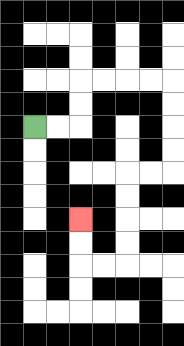{'start': '[1, 5]', 'end': '[3, 9]', 'path_directions': 'R,R,U,U,R,R,R,R,D,D,D,D,L,L,D,D,D,D,L,L,U,U', 'path_coordinates': '[[1, 5], [2, 5], [3, 5], [3, 4], [3, 3], [4, 3], [5, 3], [6, 3], [7, 3], [7, 4], [7, 5], [7, 6], [7, 7], [6, 7], [5, 7], [5, 8], [5, 9], [5, 10], [5, 11], [4, 11], [3, 11], [3, 10], [3, 9]]'}